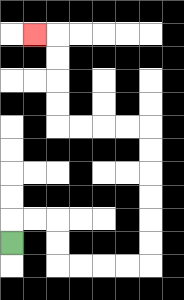{'start': '[0, 10]', 'end': '[1, 1]', 'path_directions': 'U,R,R,D,D,R,R,R,R,U,U,U,U,U,U,L,L,L,L,U,U,U,U,L', 'path_coordinates': '[[0, 10], [0, 9], [1, 9], [2, 9], [2, 10], [2, 11], [3, 11], [4, 11], [5, 11], [6, 11], [6, 10], [6, 9], [6, 8], [6, 7], [6, 6], [6, 5], [5, 5], [4, 5], [3, 5], [2, 5], [2, 4], [2, 3], [2, 2], [2, 1], [1, 1]]'}